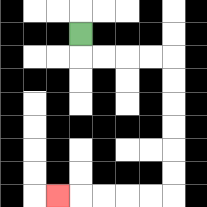{'start': '[3, 1]', 'end': '[2, 8]', 'path_directions': 'D,R,R,R,R,D,D,D,D,D,D,L,L,L,L,L', 'path_coordinates': '[[3, 1], [3, 2], [4, 2], [5, 2], [6, 2], [7, 2], [7, 3], [7, 4], [7, 5], [7, 6], [7, 7], [7, 8], [6, 8], [5, 8], [4, 8], [3, 8], [2, 8]]'}